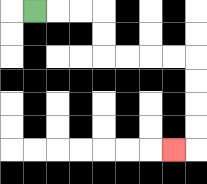{'start': '[1, 0]', 'end': '[7, 6]', 'path_directions': 'R,R,R,D,D,R,R,R,R,D,D,D,D,L', 'path_coordinates': '[[1, 0], [2, 0], [3, 0], [4, 0], [4, 1], [4, 2], [5, 2], [6, 2], [7, 2], [8, 2], [8, 3], [8, 4], [8, 5], [8, 6], [7, 6]]'}